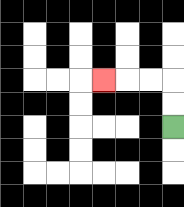{'start': '[7, 5]', 'end': '[4, 3]', 'path_directions': 'U,U,L,L,L', 'path_coordinates': '[[7, 5], [7, 4], [7, 3], [6, 3], [5, 3], [4, 3]]'}